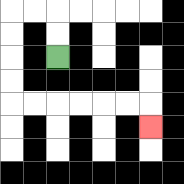{'start': '[2, 2]', 'end': '[6, 5]', 'path_directions': 'U,U,L,L,D,D,D,D,R,R,R,R,R,R,D', 'path_coordinates': '[[2, 2], [2, 1], [2, 0], [1, 0], [0, 0], [0, 1], [0, 2], [0, 3], [0, 4], [1, 4], [2, 4], [3, 4], [4, 4], [5, 4], [6, 4], [6, 5]]'}